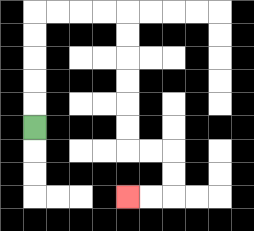{'start': '[1, 5]', 'end': '[5, 8]', 'path_directions': 'U,U,U,U,U,R,R,R,R,D,D,D,D,D,D,R,R,D,D,L,L', 'path_coordinates': '[[1, 5], [1, 4], [1, 3], [1, 2], [1, 1], [1, 0], [2, 0], [3, 0], [4, 0], [5, 0], [5, 1], [5, 2], [5, 3], [5, 4], [5, 5], [5, 6], [6, 6], [7, 6], [7, 7], [7, 8], [6, 8], [5, 8]]'}